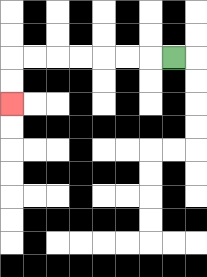{'start': '[7, 2]', 'end': '[0, 4]', 'path_directions': 'L,L,L,L,L,L,L,D,D', 'path_coordinates': '[[7, 2], [6, 2], [5, 2], [4, 2], [3, 2], [2, 2], [1, 2], [0, 2], [0, 3], [0, 4]]'}